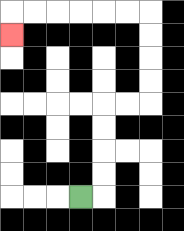{'start': '[3, 8]', 'end': '[0, 1]', 'path_directions': 'R,U,U,U,U,R,R,U,U,U,U,L,L,L,L,L,L,D', 'path_coordinates': '[[3, 8], [4, 8], [4, 7], [4, 6], [4, 5], [4, 4], [5, 4], [6, 4], [6, 3], [6, 2], [6, 1], [6, 0], [5, 0], [4, 0], [3, 0], [2, 0], [1, 0], [0, 0], [0, 1]]'}